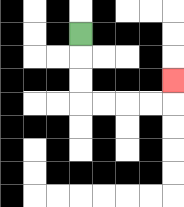{'start': '[3, 1]', 'end': '[7, 3]', 'path_directions': 'D,D,D,R,R,R,R,U', 'path_coordinates': '[[3, 1], [3, 2], [3, 3], [3, 4], [4, 4], [5, 4], [6, 4], [7, 4], [7, 3]]'}